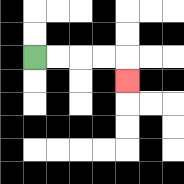{'start': '[1, 2]', 'end': '[5, 3]', 'path_directions': 'R,R,R,R,D', 'path_coordinates': '[[1, 2], [2, 2], [3, 2], [4, 2], [5, 2], [5, 3]]'}